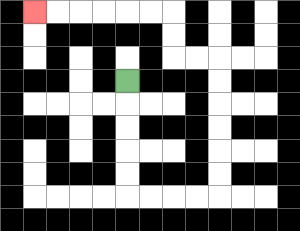{'start': '[5, 3]', 'end': '[1, 0]', 'path_directions': 'D,D,D,D,D,R,R,R,R,U,U,U,U,U,U,L,L,U,U,L,L,L,L,L,L', 'path_coordinates': '[[5, 3], [5, 4], [5, 5], [5, 6], [5, 7], [5, 8], [6, 8], [7, 8], [8, 8], [9, 8], [9, 7], [9, 6], [9, 5], [9, 4], [9, 3], [9, 2], [8, 2], [7, 2], [7, 1], [7, 0], [6, 0], [5, 0], [4, 0], [3, 0], [2, 0], [1, 0]]'}